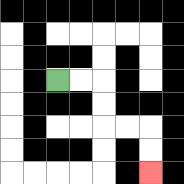{'start': '[2, 3]', 'end': '[6, 7]', 'path_directions': 'R,R,D,D,R,R,D,D', 'path_coordinates': '[[2, 3], [3, 3], [4, 3], [4, 4], [4, 5], [5, 5], [6, 5], [6, 6], [6, 7]]'}